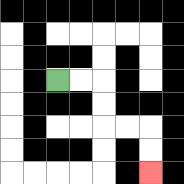{'start': '[2, 3]', 'end': '[6, 7]', 'path_directions': 'R,R,D,D,R,R,D,D', 'path_coordinates': '[[2, 3], [3, 3], [4, 3], [4, 4], [4, 5], [5, 5], [6, 5], [6, 6], [6, 7]]'}